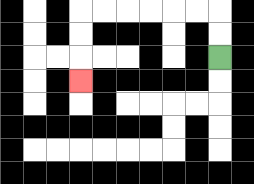{'start': '[9, 2]', 'end': '[3, 3]', 'path_directions': 'U,U,L,L,L,L,L,L,D,D,D', 'path_coordinates': '[[9, 2], [9, 1], [9, 0], [8, 0], [7, 0], [6, 0], [5, 0], [4, 0], [3, 0], [3, 1], [3, 2], [3, 3]]'}